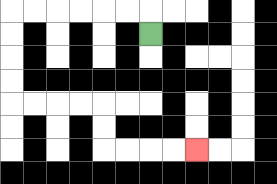{'start': '[6, 1]', 'end': '[8, 6]', 'path_directions': 'U,L,L,L,L,L,L,D,D,D,D,R,R,R,R,D,D,R,R,R,R', 'path_coordinates': '[[6, 1], [6, 0], [5, 0], [4, 0], [3, 0], [2, 0], [1, 0], [0, 0], [0, 1], [0, 2], [0, 3], [0, 4], [1, 4], [2, 4], [3, 4], [4, 4], [4, 5], [4, 6], [5, 6], [6, 6], [7, 6], [8, 6]]'}